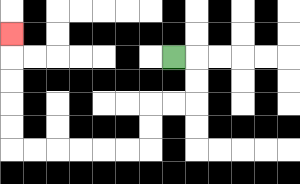{'start': '[7, 2]', 'end': '[0, 1]', 'path_directions': 'R,D,D,L,L,D,D,L,L,L,L,L,L,U,U,U,U,U', 'path_coordinates': '[[7, 2], [8, 2], [8, 3], [8, 4], [7, 4], [6, 4], [6, 5], [6, 6], [5, 6], [4, 6], [3, 6], [2, 6], [1, 6], [0, 6], [0, 5], [0, 4], [0, 3], [0, 2], [0, 1]]'}